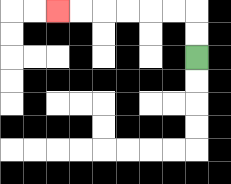{'start': '[8, 2]', 'end': '[2, 0]', 'path_directions': 'U,U,L,L,L,L,L,L', 'path_coordinates': '[[8, 2], [8, 1], [8, 0], [7, 0], [6, 0], [5, 0], [4, 0], [3, 0], [2, 0]]'}